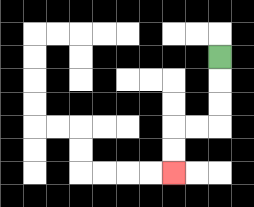{'start': '[9, 2]', 'end': '[7, 7]', 'path_directions': 'D,D,D,L,L,D,D', 'path_coordinates': '[[9, 2], [9, 3], [9, 4], [9, 5], [8, 5], [7, 5], [7, 6], [7, 7]]'}